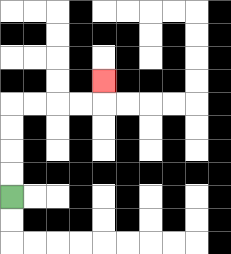{'start': '[0, 8]', 'end': '[4, 3]', 'path_directions': 'U,U,U,U,R,R,R,R,U', 'path_coordinates': '[[0, 8], [0, 7], [0, 6], [0, 5], [0, 4], [1, 4], [2, 4], [3, 4], [4, 4], [4, 3]]'}